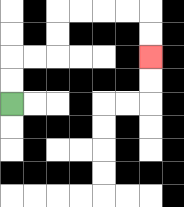{'start': '[0, 4]', 'end': '[6, 2]', 'path_directions': 'U,U,R,R,U,U,R,R,R,R,D,D', 'path_coordinates': '[[0, 4], [0, 3], [0, 2], [1, 2], [2, 2], [2, 1], [2, 0], [3, 0], [4, 0], [5, 0], [6, 0], [6, 1], [6, 2]]'}